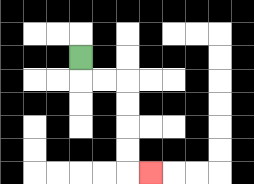{'start': '[3, 2]', 'end': '[6, 7]', 'path_directions': 'D,R,R,D,D,D,D,R', 'path_coordinates': '[[3, 2], [3, 3], [4, 3], [5, 3], [5, 4], [5, 5], [5, 6], [5, 7], [6, 7]]'}